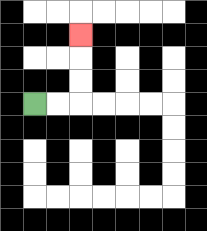{'start': '[1, 4]', 'end': '[3, 1]', 'path_directions': 'R,R,U,U,U', 'path_coordinates': '[[1, 4], [2, 4], [3, 4], [3, 3], [3, 2], [3, 1]]'}